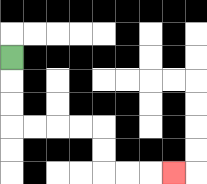{'start': '[0, 2]', 'end': '[7, 7]', 'path_directions': 'D,D,D,R,R,R,R,D,D,R,R,R', 'path_coordinates': '[[0, 2], [0, 3], [0, 4], [0, 5], [1, 5], [2, 5], [3, 5], [4, 5], [4, 6], [4, 7], [5, 7], [6, 7], [7, 7]]'}